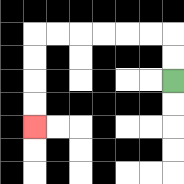{'start': '[7, 3]', 'end': '[1, 5]', 'path_directions': 'U,U,L,L,L,L,L,L,D,D,D,D', 'path_coordinates': '[[7, 3], [7, 2], [7, 1], [6, 1], [5, 1], [4, 1], [3, 1], [2, 1], [1, 1], [1, 2], [1, 3], [1, 4], [1, 5]]'}